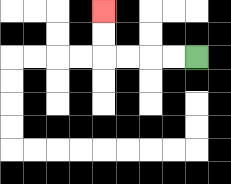{'start': '[8, 2]', 'end': '[4, 0]', 'path_directions': 'L,L,L,L,U,U', 'path_coordinates': '[[8, 2], [7, 2], [6, 2], [5, 2], [4, 2], [4, 1], [4, 0]]'}